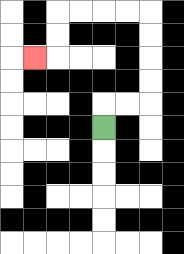{'start': '[4, 5]', 'end': '[1, 2]', 'path_directions': 'U,R,R,U,U,U,U,L,L,L,L,D,D,L', 'path_coordinates': '[[4, 5], [4, 4], [5, 4], [6, 4], [6, 3], [6, 2], [6, 1], [6, 0], [5, 0], [4, 0], [3, 0], [2, 0], [2, 1], [2, 2], [1, 2]]'}